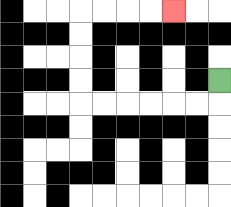{'start': '[9, 3]', 'end': '[7, 0]', 'path_directions': 'D,L,L,L,L,L,L,U,U,U,U,R,R,R,R', 'path_coordinates': '[[9, 3], [9, 4], [8, 4], [7, 4], [6, 4], [5, 4], [4, 4], [3, 4], [3, 3], [3, 2], [3, 1], [3, 0], [4, 0], [5, 0], [6, 0], [7, 0]]'}